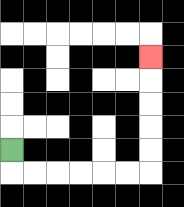{'start': '[0, 6]', 'end': '[6, 2]', 'path_directions': 'D,R,R,R,R,R,R,U,U,U,U,U', 'path_coordinates': '[[0, 6], [0, 7], [1, 7], [2, 7], [3, 7], [4, 7], [5, 7], [6, 7], [6, 6], [6, 5], [6, 4], [6, 3], [6, 2]]'}